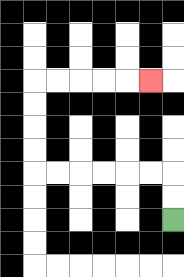{'start': '[7, 9]', 'end': '[6, 3]', 'path_directions': 'U,U,L,L,L,L,L,L,U,U,U,U,R,R,R,R,R', 'path_coordinates': '[[7, 9], [7, 8], [7, 7], [6, 7], [5, 7], [4, 7], [3, 7], [2, 7], [1, 7], [1, 6], [1, 5], [1, 4], [1, 3], [2, 3], [3, 3], [4, 3], [5, 3], [6, 3]]'}